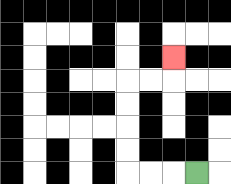{'start': '[8, 7]', 'end': '[7, 2]', 'path_directions': 'L,L,L,U,U,U,U,R,R,U', 'path_coordinates': '[[8, 7], [7, 7], [6, 7], [5, 7], [5, 6], [5, 5], [5, 4], [5, 3], [6, 3], [7, 3], [7, 2]]'}